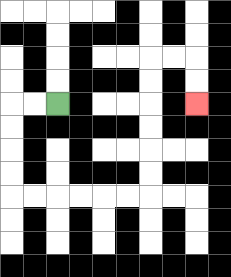{'start': '[2, 4]', 'end': '[8, 4]', 'path_directions': 'L,L,D,D,D,D,R,R,R,R,R,R,U,U,U,U,U,U,R,R,D,D', 'path_coordinates': '[[2, 4], [1, 4], [0, 4], [0, 5], [0, 6], [0, 7], [0, 8], [1, 8], [2, 8], [3, 8], [4, 8], [5, 8], [6, 8], [6, 7], [6, 6], [6, 5], [6, 4], [6, 3], [6, 2], [7, 2], [8, 2], [8, 3], [8, 4]]'}